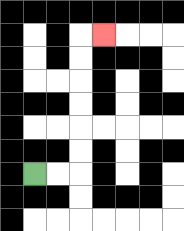{'start': '[1, 7]', 'end': '[4, 1]', 'path_directions': 'R,R,U,U,U,U,U,U,R', 'path_coordinates': '[[1, 7], [2, 7], [3, 7], [3, 6], [3, 5], [3, 4], [3, 3], [3, 2], [3, 1], [4, 1]]'}